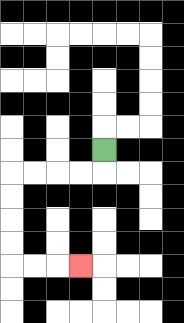{'start': '[4, 6]', 'end': '[3, 11]', 'path_directions': 'D,L,L,L,L,D,D,D,D,R,R,R', 'path_coordinates': '[[4, 6], [4, 7], [3, 7], [2, 7], [1, 7], [0, 7], [0, 8], [0, 9], [0, 10], [0, 11], [1, 11], [2, 11], [3, 11]]'}